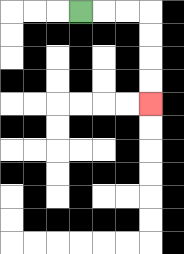{'start': '[3, 0]', 'end': '[6, 4]', 'path_directions': 'R,R,R,D,D,D,D', 'path_coordinates': '[[3, 0], [4, 0], [5, 0], [6, 0], [6, 1], [6, 2], [6, 3], [6, 4]]'}